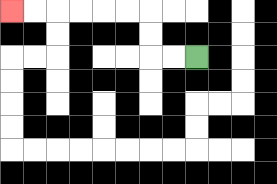{'start': '[8, 2]', 'end': '[0, 0]', 'path_directions': 'L,L,U,U,L,L,L,L,L,L', 'path_coordinates': '[[8, 2], [7, 2], [6, 2], [6, 1], [6, 0], [5, 0], [4, 0], [3, 0], [2, 0], [1, 0], [0, 0]]'}